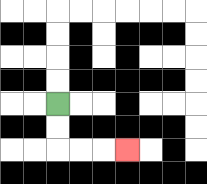{'start': '[2, 4]', 'end': '[5, 6]', 'path_directions': 'D,D,R,R,R', 'path_coordinates': '[[2, 4], [2, 5], [2, 6], [3, 6], [4, 6], [5, 6]]'}